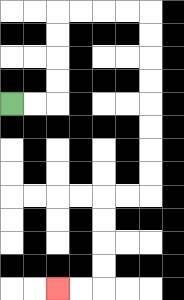{'start': '[0, 4]', 'end': '[2, 12]', 'path_directions': 'R,R,U,U,U,U,R,R,R,R,D,D,D,D,D,D,D,D,L,L,D,D,D,D,L,L', 'path_coordinates': '[[0, 4], [1, 4], [2, 4], [2, 3], [2, 2], [2, 1], [2, 0], [3, 0], [4, 0], [5, 0], [6, 0], [6, 1], [6, 2], [6, 3], [6, 4], [6, 5], [6, 6], [6, 7], [6, 8], [5, 8], [4, 8], [4, 9], [4, 10], [4, 11], [4, 12], [3, 12], [2, 12]]'}